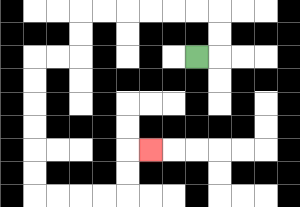{'start': '[8, 2]', 'end': '[6, 6]', 'path_directions': 'R,U,U,L,L,L,L,L,L,D,D,L,L,D,D,D,D,D,D,R,R,R,R,U,U,R', 'path_coordinates': '[[8, 2], [9, 2], [9, 1], [9, 0], [8, 0], [7, 0], [6, 0], [5, 0], [4, 0], [3, 0], [3, 1], [3, 2], [2, 2], [1, 2], [1, 3], [1, 4], [1, 5], [1, 6], [1, 7], [1, 8], [2, 8], [3, 8], [4, 8], [5, 8], [5, 7], [5, 6], [6, 6]]'}